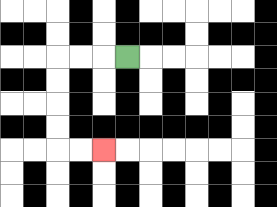{'start': '[5, 2]', 'end': '[4, 6]', 'path_directions': 'L,L,L,D,D,D,D,R,R', 'path_coordinates': '[[5, 2], [4, 2], [3, 2], [2, 2], [2, 3], [2, 4], [2, 5], [2, 6], [3, 6], [4, 6]]'}